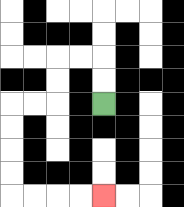{'start': '[4, 4]', 'end': '[4, 8]', 'path_directions': 'U,U,L,L,D,D,L,L,D,D,D,D,R,R,R,R', 'path_coordinates': '[[4, 4], [4, 3], [4, 2], [3, 2], [2, 2], [2, 3], [2, 4], [1, 4], [0, 4], [0, 5], [0, 6], [0, 7], [0, 8], [1, 8], [2, 8], [3, 8], [4, 8]]'}